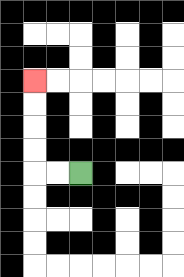{'start': '[3, 7]', 'end': '[1, 3]', 'path_directions': 'L,L,U,U,U,U', 'path_coordinates': '[[3, 7], [2, 7], [1, 7], [1, 6], [1, 5], [1, 4], [1, 3]]'}